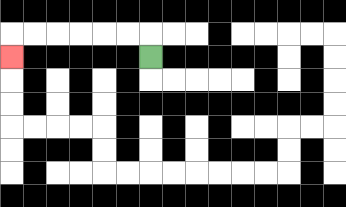{'start': '[6, 2]', 'end': '[0, 2]', 'path_directions': 'U,L,L,L,L,L,L,D', 'path_coordinates': '[[6, 2], [6, 1], [5, 1], [4, 1], [3, 1], [2, 1], [1, 1], [0, 1], [0, 2]]'}